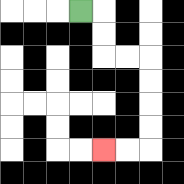{'start': '[3, 0]', 'end': '[4, 6]', 'path_directions': 'R,D,D,R,R,D,D,D,D,L,L', 'path_coordinates': '[[3, 0], [4, 0], [4, 1], [4, 2], [5, 2], [6, 2], [6, 3], [6, 4], [6, 5], [6, 6], [5, 6], [4, 6]]'}